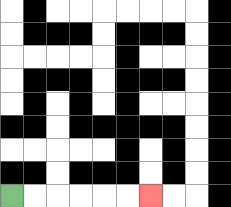{'start': '[0, 8]', 'end': '[6, 8]', 'path_directions': 'R,R,R,R,R,R', 'path_coordinates': '[[0, 8], [1, 8], [2, 8], [3, 8], [4, 8], [5, 8], [6, 8]]'}